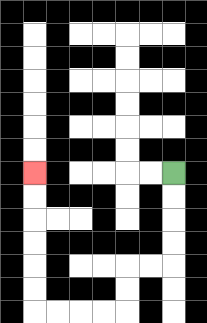{'start': '[7, 7]', 'end': '[1, 7]', 'path_directions': 'D,D,D,D,L,L,D,D,L,L,L,L,U,U,U,U,U,U', 'path_coordinates': '[[7, 7], [7, 8], [7, 9], [7, 10], [7, 11], [6, 11], [5, 11], [5, 12], [5, 13], [4, 13], [3, 13], [2, 13], [1, 13], [1, 12], [1, 11], [1, 10], [1, 9], [1, 8], [1, 7]]'}